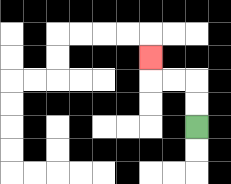{'start': '[8, 5]', 'end': '[6, 2]', 'path_directions': 'U,U,L,L,U', 'path_coordinates': '[[8, 5], [8, 4], [8, 3], [7, 3], [6, 3], [6, 2]]'}